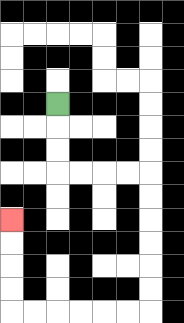{'start': '[2, 4]', 'end': '[0, 9]', 'path_directions': 'D,D,D,R,R,R,R,D,D,D,D,D,D,L,L,L,L,L,L,U,U,U,U', 'path_coordinates': '[[2, 4], [2, 5], [2, 6], [2, 7], [3, 7], [4, 7], [5, 7], [6, 7], [6, 8], [6, 9], [6, 10], [6, 11], [6, 12], [6, 13], [5, 13], [4, 13], [3, 13], [2, 13], [1, 13], [0, 13], [0, 12], [0, 11], [0, 10], [0, 9]]'}